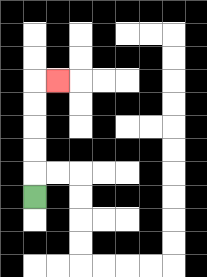{'start': '[1, 8]', 'end': '[2, 3]', 'path_directions': 'U,U,U,U,U,R', 'path_coordinates': '[[1, 8], [1, 7], [1, 6], [1, 5], [1, 4], [1, 3], [2, 3]]'}